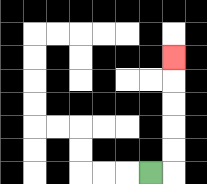{'start': '[6, 7]', 'end': '[7, 2]', 'path_directions': 'R,U,U,U,U,U', 'path_coordinates': '[[6, 7], [7, 7], [7, 6], [7, 5], [7, 4], [7, 3], [7, 2]]'}